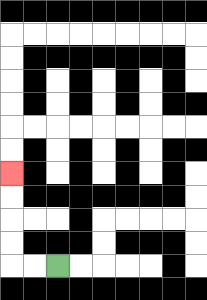{'start': '[2, 11]', 'end': '[0, 7]', 'path_directions': 'L,L,U,U,U,U', 'path_coordinates': '[[2, 11], [1, 11], [0, 11], [0, 10], [0, 9], [0, 8], [0, 7]]'}